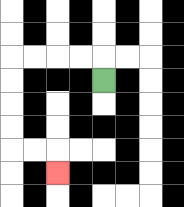{'start': '[4, 3]', 'end': '[2, 7]', 'path_directions': 'U,L,L,L,L,D,D,D,D,R,R,D', 'path_coordinates': '[[4, 3], [4, 2], [3, 2], [2, 2], [1, 2], [0, 2], [0, 3], [0, 4], [0, 5], [0, 6], [1, 6], [2, 6], [2, 7]]'}